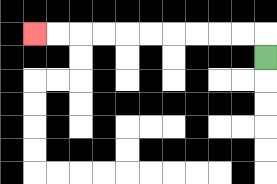{'start': '[11, 2]', 'end': '[1, 1]', 'path_directions': 'U,L,L,L,L,L,L,L,L,L,L', 'path_coordinates': '[[11, 2], [11, 1], [10, 1], [9, 1], [8, 1], [7, 1], [6, 1], [5, 1], [4, 1], [3, 1], [2, 1], [1, 1]]'}